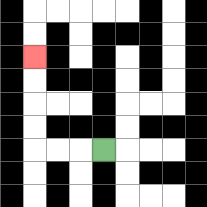{'start': '[4, 6]', 'end': '[1, 2]', 'path_directions': 'L,L,L,U,U,U,U', 'path_coordinates': '[[4, 6], [3, 6], [2, 6], [1, 6], [1, 5], [1, 4], [1, 3], [1, 2]]'}